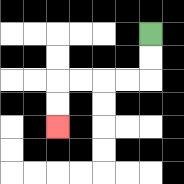{'start': '[6, 1]', 'end': '[2, 5]', 'path_directions': 'D,D,L,L,L,L,D,D', 'path_coordinates': '[[6, 1], [6, 2], [6, 3], [5, 3], [4, 3], [3, 3], [2, 3], [2, 4], [2, 5]]'}